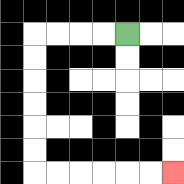{'start': '[5, 1]', 'end': '[7, 7]', 'path_directions': 'L,L,L,L,D,D,D,D,D,D,R,R,R,R,R,R', 'path_coordinates': '[[5, 1], [4, 1], [3, 1], [2, 1], [1, 1], [1, 2], [1, 3], [1, 4], [1, 5], [1, 6], [1, 7], [2, 7], [3, 7], [4, 7], [5, 7], [6, 7], [7, 7]]'}